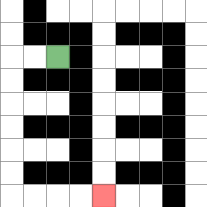{'start': '[2, 2]', 'end': '[4, 8]', 'path_directions': 'L,L,D,D,D,D,D,D,R,R,R,R', 'path_coordinates': '[[2, 2], [1, 2], [0, 2], [0, 3], [0, 4], [0, 5], [0, 6], [0, 7], [0, 8], [1, 8], [2, 8], [3, 8], [4, 8]]'}